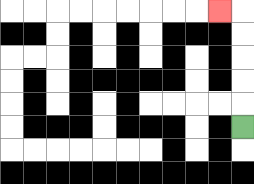{'start': '[10, 5]', 'end': '[9, 0]', 'path_directions': 'U,U,U,U,U,L', 'path_coordinates': '[[10, 5], [10, 4], [10, 3], [10, 2], [10, 1], [10, 0], [9, 0]]'}